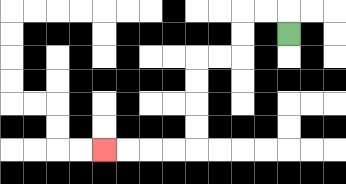{'start': '[12, 1]', 'end': '[4, 6]', 'path_directions': 'U,L,L,D,D,L,L,D,D,D,D,L,L,L,L', 'path_coordinates': '[[12, 1], [12, 0], [11, 0], [10, 0], [10, 1], [10, 2], [9, 2], [8, 2], [8, 3], [8, 4], [8, 5], [8, 6], [7, 6], [6, 6], [5, 6], [4, 6]]'}